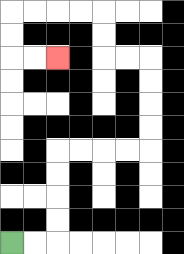{'start': '[0, 10]', 'end': '[2, 2]', 'path_directions': 'R,R,U,U,U,U,R,R,R,R,U,U,U,U,L,L,U,U,L,L,L,L,D,D,R,R', 'path_coordinates': '[[0, 10], [1, 10], [2, 10], [2, 9], [2, 8], [2, 7], [2, 6], [3, 6], [4, 6], [5, 6], [6, 6], [6, 5], [6, 4], [6, 3], [6, 2], [5, 2], [4, 2], [4, 1], [4, 0], [3, 0], [2, 0], [1, 0], [0, 0], [0, 1], [0, 2], [1, 2], [2, 2]]'}